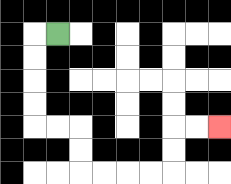{'start': '[2, 1]', 'end': '[9, 5]', 'path_directions': 'L,D,D,D,D,R,R,D,D,R,R,R,R,U,U,R,R', 'path_coordinates': '[[2, 1], [1, 1], [1, 2], [1, 3], [1, 4], [1, 5], [2, 5], [3, 5], [3, 6], [3, 7], [4, 7], [5, 7], [6, 7], [7, 7], [7, 6], [7, 5], [8, 5], [9, 5]]'}